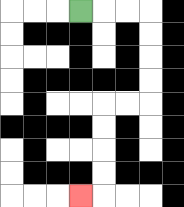{'start': '[3, 0]', 'end': '[3, 8]', 'path_directions': 'R,R,R,D,D,D,D,L,L,D,D,D,D,L', 'path_coordinates': '[[3, 0], [4, 0], [5, 0], [6, 0], [6, 1], [6, 2], [6, 3], [6, 4], [5, 4], [4, 4], [4, 5], [4, 6], [4, 7], [4, 8], [3, 8]]'}